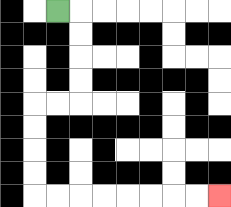{'start': '[2, 0]', 'end': '[9, 8]', 'path_directions': 'R,D,D,D,D,L,L,D,D,D,D,R,R,R,R,R,R,R,R', 'path_coordinates': '[[2, 0], [3, 0], [3, 1], [3, 2], [3, 3], [3, 4], [2, 4], [1, 4], [1, 5], [1, 6], [1, 7], [1, 8], [2, 8], [3, 8], [4, 8], [5, 8], [6, 8], [7, 8], [8, 8], [9, 8]]'}